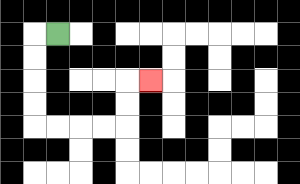{'start': '[2, 1]', 'end': '[6, 3]', 'path_directions': 'L,D,D,D,D,R,R,R,R,U,U,R', 'path_coordinates': '[[2, 1], [1, 1], [1, 2], [1, 3], [1, 4], [1, 5], [2, 5], [3, 5], [4, 5], [5, 5], [5, 4], [5, 3], [6, 3]]'}